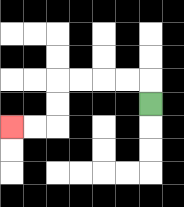{'start': '[6, 4]', 'end': '[0, 5]', 'path_directions': 'U,L,L,L,L,D,D,L,L', 'path_coordinates': '[[6, 4], [6, 3], [5, 3], [4, 3], [3, 3], [2, 3], [2, 4], [2, 5], [1, 5], [0, 5]]'}